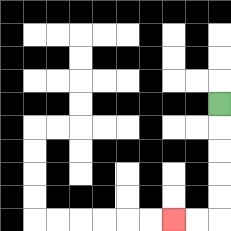{'start': '[9, 4]', 'end': '[7, 9]', 'path_directions': 'D,D,D,D,D,L,L', 'path_coordinates': '[[9, 4], [9, 5], [9, 6], [9, 7], [9, 8], [9, 9], [8, 9], [7, 9]]'}